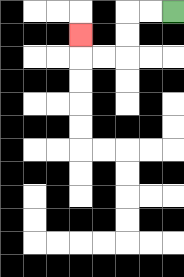{'start': '[7, 0]', 'end': '[3, 1]', 'path_directions': 'L,L,D,D,L,L,U', 'path_coordinates': '[[7, 0], [6, 0], [5, 0], [5, 1], [5, 2], [4, 2], [3, 2], [3, 1]]'}